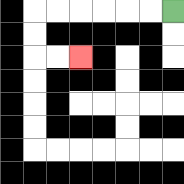{'start': '[7, 0]', 'end': '[3, 2]', 'path_directions': 'L,L,L,L,L,L,D,D,R,R', 'path_coordinates': '[[7, 0], [6, 0], [5, 0], [4, 0], [3, 0], [2, 0], [1, 0], [1, 1], [1, 2], [2, 2], [3, 2]]'}